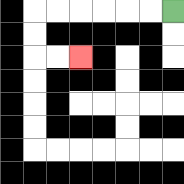{'start': '[7, 0]', 'end': '[3, 2]', 'path_directions': 'L,L,L,L,L,L,D,D,R,R', 'path_coordinates': '[[7, 0], [6, 0], [5, 0], [4, 0], [3, 0], [2, 0], [1, 0], [1, 1], [1, 2], [2, 2], [3, 2]]'}